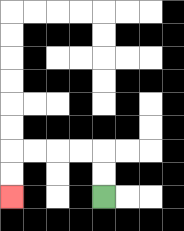{'start': '[4, 8]', 'end': '[0, 8]', 'path_directions': 'U,U,L,L,L,L,D,D', 'path_coordinates': '[[4, 8], [4, 7], [4, 6], [3, 6], [2, 6], [1, 6], [0, 6], [0, 7], [0, 8]]'}